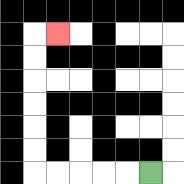{'start': '[6, 7]', 'end': '[2, 1]', 'path_directions': 'L,L,L,L,L,U,U,U,U,U,U,R', 'path_coordinates': '[[6, 7], [5, 7], [4, 7], [3, 7], [2, 7], [1, 7], [1, 6], [1, 5], [1, 4], [1, 3], [1, 2], [1, 1], [2, 1]]'}